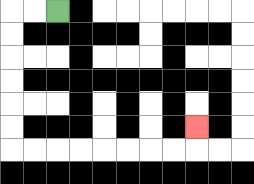{'start': '[2, 0]', 'end': '[8, 5]', 'path_directions': 'L,L,D,D,D,D,D,D,R,R,R,R,R,R,R,R,U', 'path_coordinates': '[[2, 0], [1, 0], [0, 0], [0, 1], [0, 2], [0, 3], [0, 4], [0, 5], [0, 6], [1, 6], [2, 6], [3, 6], [4, 6], [5, 6], [6, 6], [7, 6], [8, 6], [8, 5]]'}